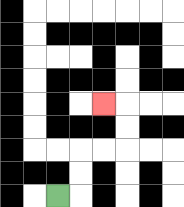{'start': '[2, 8]', 'end': '[4, 4]', 'path_directions': 'R,U,U,R,R,U,U,L', 'path_coordinates': '[[2, 8], [3, 8], [3, 7], [3, 6], [4, 6], [5, 6], [5, 5], [5, 4], [4, 4]]'}